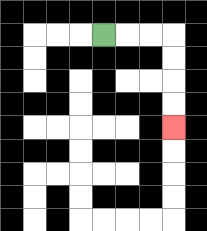{'start': '[4, 1]', 'end': '[7, 5]', 'path_directions': 'R,R,R,D,D,D,D', 'path_coordinates': '[[4, 1], [5, 1], [6, 1], [7, 1], [7, 2], [7, 3], [7, 4], [7, 5]]'}